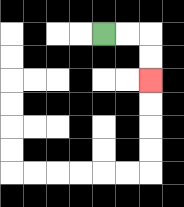{'start': '[4, 1]', 'end': '[6, 3]', 'path_directions': 'R,R,D,D', 'path_coordinates': '[[4, 1], [5, 1], [6, 1], [6, 2], [6, 3]]'}